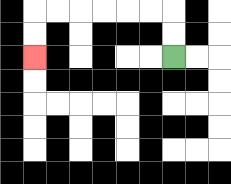{'start': '[7, 2]', 'end': '[1, 2]', 'path_directions': 'U,U,L,L,L,L,L,L,D,D', 'path_coordinates': '[[7, 2], [7, 1], [7, 0], [6, 0], [5, 0], [4, 0], [3, 0], [2, 0], [1, 0], [1, 1], [1, 2]]'}